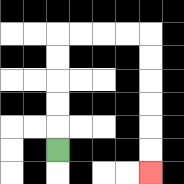{'start': '[2, 6]', 'end': '[6, 7]', 'path_directions': 'U,U,U,U,U,R,R,R,R,D,D,D,D,D,D', 'path_coordinates': '[[2, 6], [2, 5], [2, 4], [2, 3], [2, 2], [2, 1], [3, 1], [4, 1], [5, 1], [6, 1], [6, 2], [6, 3], [6, 4], [6, 5], [6, 6], [6, 7]]'}